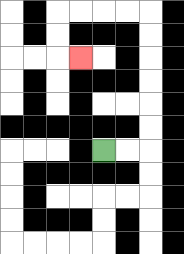{'start': '[4, 6]', 'end': '[3, 2]', 'path_directions': 'R,R,U,U,U,U,U,U,L,L,L,L,D,D,R', 'path_coordinates': '[[4, 6], [5, 6], [6, 6], [6, 5], [6, 4], [6, 3], [6, 2], [6, 1], [6, 0], [5, 0], [4, 0], [3, 0], [2, 0], [2, 1], [2, 2], [3, 2]]'}